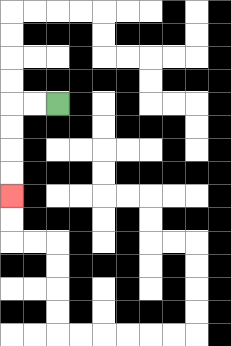{'start': '[2, 4]', 'end': '[0, 8]', 'path_directions': 'L,L,D,D,D,D', 'path_coordinates': '[[2, 4], [1, 4], [0, 4], [0, 5], [0, 6], [0, 7], [0, 8]]'}